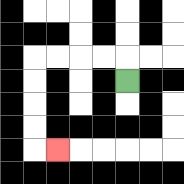{'start': '[5, 3]', 'end': '[2, 6]', 'path_directions': 'U,L,L,L,L,D,D,D,D,R', 'path_coordinates': '[[5, 3], [5, 2], [4, 2], [3, 2], [2, 2], [1, 2], [1, 3], [1, 4], [1, 5], [1, 6], [2, 6]]'}